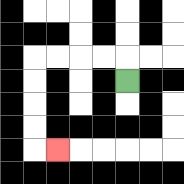{'start': '[5, 3]', 'end': '[2, 6]', 'path_directions': 'U,L,L,L,L,D,D,D,D,R', 'path_coordinates': '[[5, 3], [5, 2], [4, 2], [3, 2], [2, 2], [1, 2], [1, 3], [1, 4], [1, 5], [1, 6], [2, 6]]'}